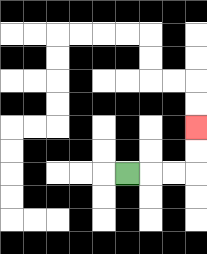{'start': '[5, 7]', 'end': '[8, 5]', 'path_directions': 'R,R,R,U,U', 'path_coordinates': '[[5, 7], [6, 7], [7, 7], [8, 7], [8, 6], [8, 5]]'}